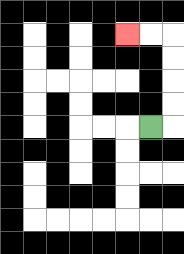{'start': '[6, 5]', 'end': '[5, 1]', 'path_directions': 'R,U,U,U,U,L,L', 'path_coordinates': '[[6, 5], [7, 5], [7, 4], [7, 3], [7, 2], [7, 1], [6, 1], [5, 1]]'}